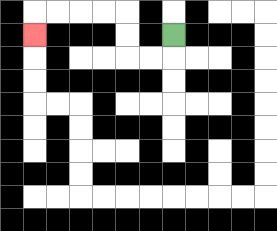{'start': '[7, 1]', 'end': '[1, 1]', 'path_directions': 'D,L,L,U,U,L,L,L,L,D', 'path_coordinates': '[[7, 1], [7, 2], [6, 2], [5, 2], [5, 1], [5, 0], [4, 0], [3, 0], [2, 0], [1, 0], [1, 1]]'}